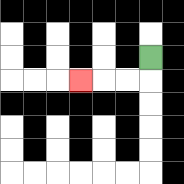{'start': '[6, 2]', 'end': '[3, 3]', 'path_directions': 'D,L,L,L', 'path_coordinates': '[[6, 2], [6, 3], [5, 3], [4, 3], [3, 3]]'}